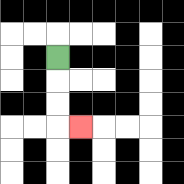{'start': '[2, 2]', 'end': '[3, 5]', 'path_directions': 'D,D,D,R', 'path_coordinates': '[[2, 2], [2, 3], [2, 4], [2, 5], [3, 5]]'}